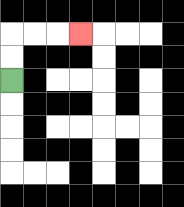{'start': '[0, 3]', 'end': '[3, 1]', 'path_directions': 'U,U,R,R,R', 'path_coordinates': '[[0, 3], [0, 2], [0, 1], [1, 1], [2, 1], [3, 1]]'}